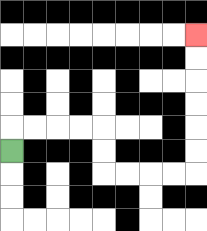{'start': '[0, 6]', 'end': '[8, 1]', 'path_directions': 'U,R,R,R,R,D,D,R,R,R,R,U,U,U,U,U,U', 'path_coordinates': '[[0, 6], [0, 5], [1, 5], [2, 5], [3, 5], [4, 5], [4, 6], [4, 7], [5, 7], [6, 7], [7, 7], [8, 7], [8, 6], [8, 5], [8, 4], [8, 3], [8, 2], [8, 1]]'}